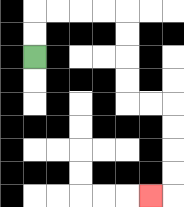{'start': '[1, 2]', 'end': '[6, 8]', 'path_directions': 'U,U,R,R,R,R,D,D,D,D,R,R,D,D,D,D,L', 'path_coordinates': '[[1, 2], [1, 1], [1, 0], [2, 0], [3, 0], [4, 0], [5, 0], [5, 1], [5, 2], [5, 3], [5, 4], [6, 4], [7, 4], [7, 5], [7, 6], [7, 7], [7, 8], [6, 8]]'}